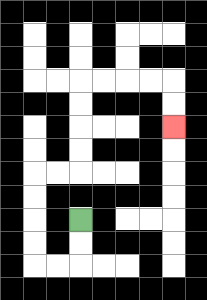{'start': '[3, 9]', 'end': '[7, 5]', 'path_directions': 'D,D,L,L,U,U,U,U,R,R,U,U,U,U,R,R,R,R,D,D', 'path_coordinates': '[[3, 9], [3, 10], [3, 11], [2, 11], [1, 11], [1, 10], [1, 9], [1, 8], [1, 7], [2, 7], [3, 7], [3, 6], [3, 5], [3, 4], [3, 3], [4, 3], [5, 3], [6, 3], [7, 3], [7, 4], [7, 5]]'}